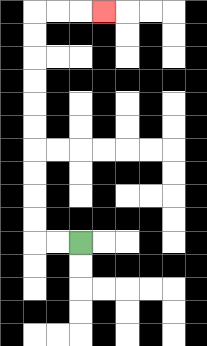{'start': '[3, 10]', 'end': '[4, 0]', 'path_directions': 'L,L,U,U,U,U,U,U,U,U,U,U,R,R,R', 'path_coordinates': '[[3, 10], [2, 10], [1, 10], [1, 9], [1, 8], [1, 7], [1, 6], [1, 5], [1, 4], [1, 3], [1, 2], [1, 1], [1, 0], [2, 0], [3, 0], [4, 0]]'}